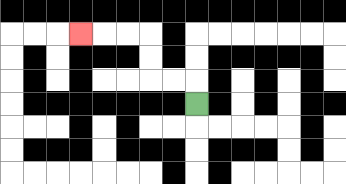{'start': '[8, 4]', 'end': '[3, 1]', 'path_directions': 'U,L,L,U,U,L,L,L', 'path_coordinates': '[[8, 4], [8, 3], [7, 3], [6, 3], [6, 2], [6, 1], [5, 1], [4, 1], [3, 1]]'}